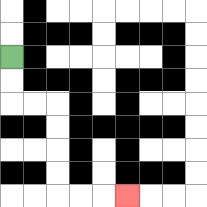{'start': '[0, 2]', 'end': '[5, 8]', 'path_directions': 'D,D,R,R,D,D,D,D,R,R,R', 'path_coordinates': '[[0, 2], [0, 3], [0, 4], [1, 4], [2, 4], [2, 5], [2, 6], [2, 7], [2, 8], [3, 8], [4, 8], [5, 8]]'}